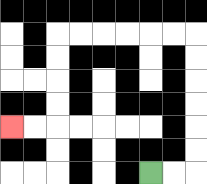{'start': '[6, 7]', 'end': '[0, 5]', 'path_directions': 'R,R,U,U,U,U,U,U,L,L,L,L,L,L,D,D,D,D,L,L', 'path_coordinates': '[[6, 7], [7, 7], [8, 7], [8, 6], [8, 5], [8, 4], [8, 3], [8, 2], [8, 1], [7, 1], [6, 1], [5, 1], [4, 1], [3, 1], [2, 1], [2, 2], [2, 3], [2, 4], [2, 5], [1, 5], [0, 5]]'}